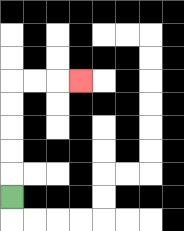{'start': '[0, 8]', 'end': '[3, 3]', 'path_directions': 'U,U,U,U,U,R,R,R', 'path_coordinates': '[[0, 8], [0, 7], [0, 6], [0, 5], [0, 4], [0, 3], [1, 3], [2, 3], [3, 3]]'}